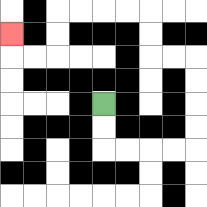{'start': '[4, 4]', 'end': '[0, 1]', 'path_directions': 'D,D,R,R,R,R,U,U,U,U,L,L,U,U,L,L,L,L,D,D,L,L,U', 'path_coordinates': '[[4, 4], [4, 5], [4, 6], [5, 6], [6, 6], [7, 6], [8, 6], [8, 5], [8, 4], [8, 3], [8, 2], [7, 2], [6, 2], [6, 1], [6, 0], [5, 0], [4, 0], [3, 0], [2, 0], [2, 1], [2, 2], [1, 2], [0, 2], [0, 1]]'}